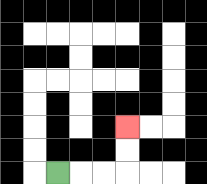{'start': '[2, 7]', 'end': '[5, 5]', 'path_directions': 'R,R,R,U,U', 'path_coordinates': '[[2, 7], [3, 7], [4, 7], [5, 7], [5, 6], [5, 5]]'}